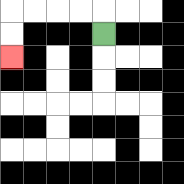{'start': '[4, 1]', 'end': '[0, 2]', 'path_directions': 'U,L,L,L,L,D,D', 'path_coordinates': '[[4, 1], [4, 0], [3, 0], [2, 0], [1, 0], [0, 0], [0, 1], [0, 2]]'}